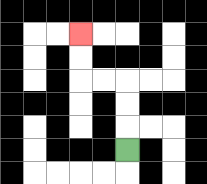{'start': '[5, 6]', 'end': '[3, 1]', 'path_directions': 'U,U,U,L,L,U,U', 'path_coordinates': '[[5, 6], [5, 5], [5, 4], [5, 3], [4, 3], [3, 3], [3, 2], [3, 1]]'}